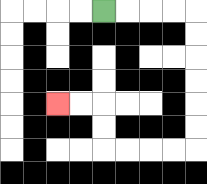{'start': '[4, 0]', 'end': '[2, 4]', 'path_directions': 'R,R,R,R,D,D,D,D,D,D,L,L,L,L,U,U,L,L', 'path_coordinates': '[[4, 0], [5, 0], [6, 0], [7, 0], [8, 0], [8, 1], [8, 2], [8, 3], [8, 4], [8, 5], [8, 6], [7, 6], [6, 6], [5, 6], [4, 6], [4, 5], [4, 4], [3, 4], [2, 4]]'}